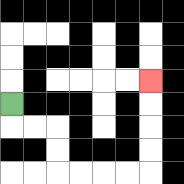{'start': '[0, 4]', 'end': '[6, 3]', 'path_directions': 'D,R,R,D,D,R,R,R,R,U,U,U,U', 'path_coordinates': '[[0, 4], [0, 5], [1, 5], [2, 5], [2, 6], [2, 7], [3, 7], [4, 7], [5, 7], [6, 7], [6, 6], [6, 5], [6, 4], [6, 3]]'}